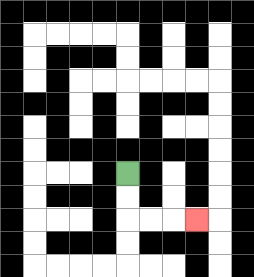{'start': '[5, 7]', 'end': '[8, 9]', 'path_directions': 'D,D,R,R,R', 'path_coordinates': '[[5, 7], [5, 8], [5, 9], [6, 9], [7, 9], [8, 9]]'}